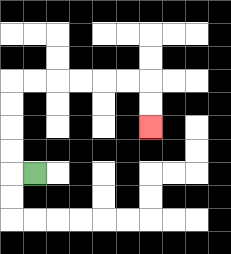{'start': '[1, 7]', 'end': '[6, 5]', 'path_directions': 'L,U,U,U,U,R,R,R,R,R,R,D,D', 'path_coordinates': '[[1, 7], [0, 7], [0, 6], [0, 5], [0, 4], [0, 3], [1, 3], [2, 3], [3, 3], [4, 3], [5, 3], [6, 3], [6, 4], [6, 5]]'}